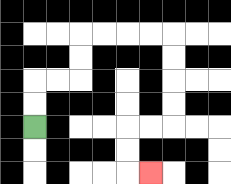{'start': '[1, 5]', 'end': '[6, 7]', 'path_directions': 'U,U,R,R,U,U,R,R,R,R,D,D,D,D,L,L,D,D,R', 'path_coordinates': '[[1, 5], [1, 4], [1, 3], [2, 3], [3, 3], [3, 2], [3, 1], [4, 1], [5, 1], [6, 1], [7, 1], [7, 2], [7, 3], [7, 4], [7, 5], [6, 5], [5, 5], [5, 6], [5, 7], [6, 7]]'}